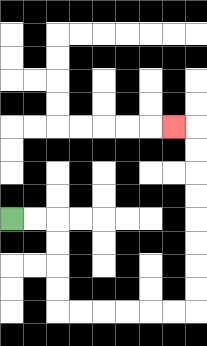{'start': '[0, 9]', 'end': '[7, 5]', 'path_directions': 'R,R,D,D,D,D,R,R,R,R,R,R,U,U,U,U,U,U,U,U,L', 'path_coordinates': '[[0, 9], [1, 9], [2, 9], [2, 10], [2, 11], [2, 12], [2, 13], [3, 13], [4, 13], [5, 13], [6, 13], [7, 13], [8, 13], [8, 12], [8, 11], [8, 10], [8, 9], [8, 8], [8, 7], [8, 6], [8, 5], [7, 5]]'}